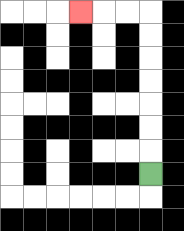{'start': '[6, 7]', 'end': '[3, 0]', 'path_directions': 'U,U,U,U,U,U,U,L,L,L', 'path_coordinates': '[[6, 7], [6, 6], [6, 5], [6, 4], [6, 3], [6, 2], [6, 1], [6, 0], [5, 0], [4, 0], [3, 0]]'}